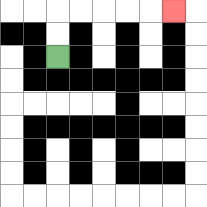{'start': '[2, 2]', 'end': '[7, 0]', 'path_directions': 'U,U,R,R,R,R,R', 'path_coordinates': '[[2, 2], [2, 1], [2, 0], [3, 0], [4, 0], [5, 0], [6, 0], [7, 0]]'}